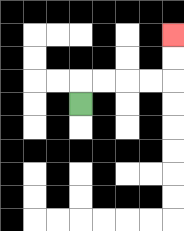{'start': '[3, 4]', 'end': '[7, 1]', 'path_directions': 'U,R,R,R,R,U,U', 'path_coordinates': '[[3, 4], [3, 3], [4, 3], [5, 3], [6, 3], [7, 3], [7, 2], [7, 1]]'}